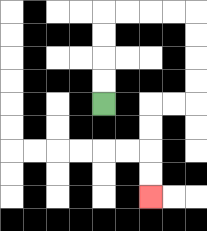{'start': '[4, 4]', 'end': '[6, 8]', 'path_directions': 'U,U,U,U,R,R,R,R,D,D,D,D,L,L,D,D,D,D', 'path_coordinates': '[[4, 4], [4, 3], [4, 2], [4, 1], [4, 0], [5, 0], [6, 0], [7, 0], [8, 0], [8, 1], [8, 2], [8, 3], [8, 4], [7, 4], [6, 4], [6, 5], [6, 6], [6, 7], [6, 8]]'}